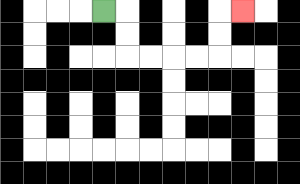{'start': '[4, 0]', 'end': '[10, 0]', 'path_directions': 'R,D,D,R,R,R,R,U,U,R', 'path_coordinates': '[[4, 0], [5, 0], [5, 1], [5, 2], [6, 2], [7, 2], [8, 2], [9, 2], [9, 1], [9, 0], [10, 0]]'}